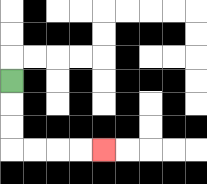{'start': '[0, 3]', 'end': '[4, 6]', 'path_directions': 'D,D,D,R,R,R,R', 'path_coordinates': '[[0, 3], [0, 4], [0, 5], [0, 6], [1, 6], [2, 6], [3, 6], [4, 6]]'}